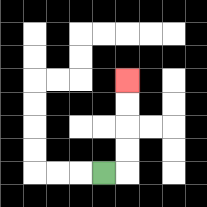{'start': '[4, 7]', 'end': '[5, 3]', 'path_directions': 'R,U,U,U,U', 'path_coordinates': '[[4, 7], [5, 7], [5, 6], [5, 5], [5, 4], [5, 3]]'}